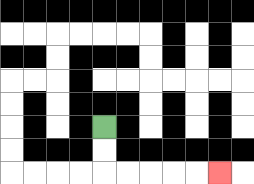{'start': '[4, 5]', 'end': '[9, 7]', 'path_directions': 'D,D,R,R,R,R,R', 'path_coordinates': '[[4, 5], [4, 6], [4, 7], [5, 7], [6, 7], [7, 7], [8, 7], [9, 7]]'}